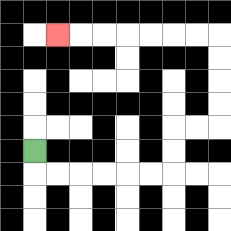{'start': '[1, 6]', 'end': '[2, 1]', 'path_directions': 'D,R,R,R,R,R,R,U,U,R,R,U,U,U,U,L,L,L,L,L,L,L', 'path_coordinates': '[[1, 6], [1, 7], [2, 7], [3, 7], [4, 7], [5, 7], [6, 7], [7, 7], [7, 6], [7, 5], [8, 5], [9, 5], [9, 4], [9, 3], [9, 2], [9, 1], [8, 1], [7, 1], [6, 1], [5, 1], [4, 1], [3, 1], [2, 1]]'}